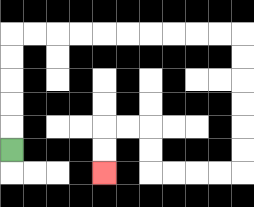{'start': '[0, 6]', 'end': '[4, 7]', 'path_directions': 'U,U,U,U,U,R,R,R,R,R,R,R,R,R,R,D,D,D,D,D,D,L,L,L,L,U,U,L,L,D,D', 'path_coordinates': '[[0, 6], [0, 5], [0, 4], [0, 3], [0, 2], [0, 1], [1, 1], [2, 1], [3, 1], [4, 1], [5, 1], [6, 1], [7, 1], [8, 1], [9, 1], [10, 1], [10, 2], [10, 3], [10, 4], [10, 5], [10, 6], [10, 7], [9, 7], [8, 7], [7, 7], [6, 7], [6, 6], [6, 5], [5, 5], [4, 5], [4, 6], [4, 7]]'}